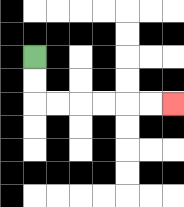{'start': '[1, 2]', 'end': '[7, 4]', 'path_directions': 'D,D,R,R,R,R,R,R', 'path_coordinates': '[[1, 2], [1, 3], [1, 4], [2, 4], [3, 4], [4, 4], [5, 4], [6, 4], [7, 4]]'}